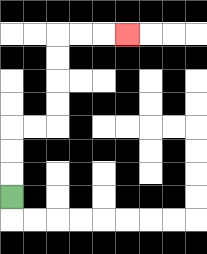{'start': '[0, 8]', 'end': '[5, 1]', 'path_directions': 'U,U,U,R,R,U,U,U,U,R,R,R', 'path_coordinates': '[[0, 8], [0, 7], [0, 6], [0, 5], [1, 5], [2, 5], [2, 4], [2, 3], [2, 2], [2, 1], [3, 1], [4, 1], [5, 1]]'}